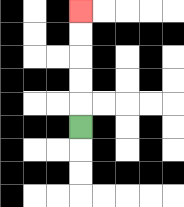{'start': '[3, 5]', 'end': '[3, 0]', 'path_directions': 'U,U,U,U,U', 'path_coordinates': '[[3, 5], [3, 4], [3, 3], [3, 2], [3, 1], [3, 0]]'}